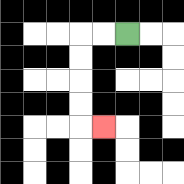{'start': '[5, 1]', 'end': '[4, 5]', 'path_directions': 'L,L,D,D,D,D,R', 'path_coordinates': '[[5, 1], [4, 1], [3, 1], [3, 2], [3, 3], [3, 4], [3, 5], [4, 5]]'}